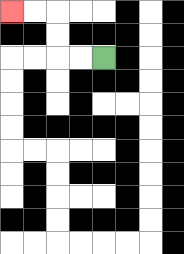{'start': '[4, 2]', 'end': '[0, 0]', 'path_directions': 'L,L,U,U,L,L', 'path_coordinates': '[[4, 2], [3, 2], [2, 2], [2, 1], [2, 0], [1, 0], [0, 0]]'}